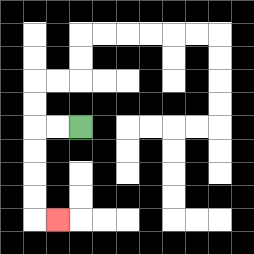{'start': '[3, 5]', 'end': '[2, 9]', 'path_directions': 'L,L,D,D,D,D,R', 'path_coordinates': '[[3, 5], [2, 5], [1, 5], [1, 6], [1, 7], [1, 8], [1, 9], [2, 9]]'}